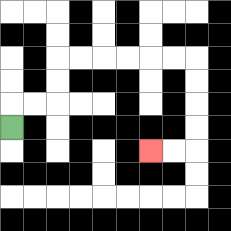{'start': '[0, 5]', 'end': '[6, 6]', 'path_directions': 'U,R,R,U,U,R,R,R,R,R,R,D,D,D,D,L,L', 'path_coordinates': '[[0, 5], [0, 4], [1, 4], [2, 4], [2, 3], [2, 2], [3, 2], [4, 2], [5, 2], [6, 2], [7, 2], [8, 2], [8, 3], [8, 4], [8, 5], [8, 6], [7, 6], [6, 6]]'}